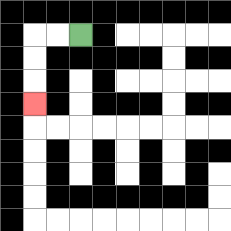{'start': '[3, 1]', 'end': '[1, 4]', 'path_directions': 'L,L,D,D,D', 'path_coordinates': '[[3, 1], [2, 1], [1, 1], [1, 2], [1, 3], [1, 4]]'}